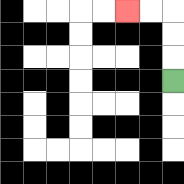{'start': '[7, 3]', 'end': '[5, 0]', 'path_directions': 'U,U,U,L,L', 'path_coordinates': '[[7, 3], [7, 2], [7, 1], [7, 0], [6, 0], [5, 0]]'}